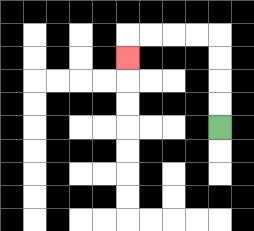{'start': '[9, 5]', 'end': '[5, 2]', 'path_directions': 'U,U,U,U,L,L,L,L,D', 'path_coordinates': '[[9, 5], [9, 4], [9, 3], [9, 2], [9, 1], [8, 1], [7, 1], [6, 1], [5, 1], [5, 2]]'}